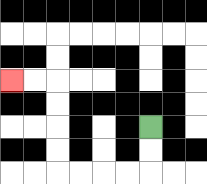{'start': '[6, 5]', 'end': '[0, 3]', 'path_directions': 'D,D,L,L,L,L,U,U,U,U,L,L', 'path_coordinates': '[[6, 5], [6, 6], [6, 7], [5, 7], [4, 7], [3, 7], [2, 7], [2, 6], [2, 5], [2, 4], [2, 3], [1, 3], [0, 3]]'}